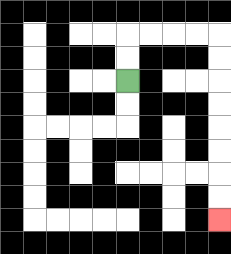{'start': '[5, 3]', 'end': '[9, 9]', 'path_directions': 'U,U,R,R,R,R,D,D,D,D,D,D,D,D', 'path_coordinates': '[[5, 3], [5, 2], [5, 1], [6, 1], [7, 1], [8, 1], [9, 1], [9, 2], [9, 3], [9, 4], [9, 5], [9, 6], [9, 7], [9, 8], [9, 9]]'}